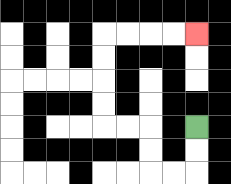{'start': '[8, 5]', 'end': '[8, 1]', 'path_directions': 'D,D,L,L,U,U,L,L,U,U,U,U,R,R,R,R', 'path_coordinates': '[[8, 5], [8, 6], [8, 7], [7, 7], [6, 7], [6, 6], [6, 5], [5, 5], [4, 5], [4, 4], [4, 3], [4, 2], [4, 1], [5, 1], [6, 1], [7, 1], [8, 1]]'}